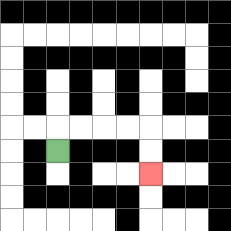{'start': '[2, 6]', 'end': '[6, 7]', 'path_directions': 'U,R,R,R,R,D,D', 'path_coordinates': '[[2, 6], [2, 5], [3, 5], [4, 5], [5, 5], [6, 5], [6, 6], [6, 7]]'}